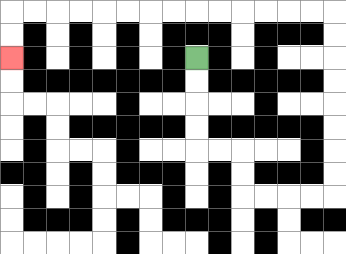{'start': '[8, 2]', 'end': '[0, 2]', 'path_directions': 'D,D,D,D,R,R,D,D,R,R,R,R,U,U,U,U,U,U,U,U,L,L,L,L,L,L,L,L,L,L,L,L,L,L,D,D', 'path_coordinates': '[[8, 2], [8, 3], [8, 4], [8, 5], [8, 6], [9, 6], [10, 6], [10, 7], [10, 8], [11, 8], [12, 8], [13, 8], [14, 8], [14, 7], [14, 6], [14, 5], [14, 4], [14, 3], [14, 2], [14, 1], [14, 0], [13, 0], [12, 0], [11, 0], [10, 0], [9, 0], [8, 0], [7, 0], [6, 0], [5, 0], [4, 0], [3, 0], [2, 0], [1, 0], [0, 0], [0, 1], [0, 2]]'}